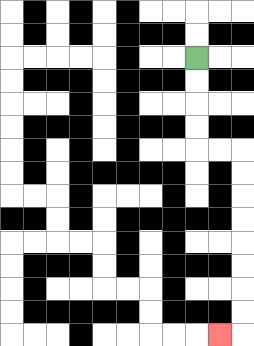{'start': '[8, 2]', 'end': '[9, 14]', 'path_directions': 'D,D,D,D,R,R,D,D,D,D,D,D,D,D,L', 'path_coordinates': '[[8, 2], [8, 3], [8, 4], [8, 5], [8, 6], [9, 6], [10, 6], [10, 7], [10, 8], [10, 9], [10, 10], [10, 11], [10, 12], [10, 13], [10, 14], [9, 14]]'}